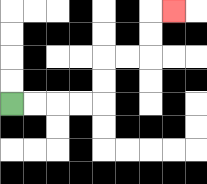{'start': '[0, 4]', 'end': '[7, 0]', 'path_directions': 'R,R,R,R,U,U,R,R,U,U,R', 'path_coordinates': '[[0, 4], [1, 4], [2, 4], [3, 4], [4, 4], [4, 3], [4, 2], [5, 2], [6, 2], [6, 1], [6, 0], [7, 0]]'}